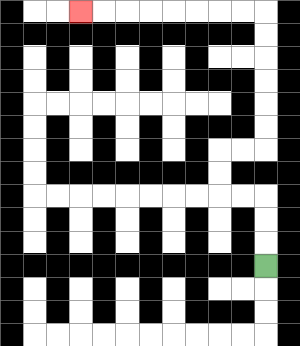{'start': '[11, 11]', 'end': '[3, 0]', 'path_directions': 'U,U,U,L,L,U,U,R,R,U,U,U,U,U,U,L,L,L,L,L,L,L,L', 'path_coordinates': '[[11, 11], [11, 10], [11, 9], [11, 8], [10, 8], [9, 8], [9, 7], [9, 6], [10, 6], [11, 6], [11, 5], [11, 4], [11, 3], [11, 2], [11, 1], [11, 0], [10, 0], [9, 0], [8, 0], [7, 0], [6, 0], [5, 0], [4, 0], [3, 0]]'}